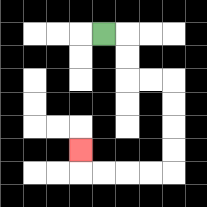{'start': '[4, 1]', 'end': '[3, 6]', 'path_directions': 'R,D,D,R,R,D,D,D,D,L,L,L,L,U', 'path_coordinates': '[[4, 1], [5, 1], [5, 2], [5, 3], [6, 3], [7, 3], [7, 4], [7, 5], [7, 6], [7, 7], [6, 7], [5, 7], [4, 7], [3, 7], [3, 6]]'}